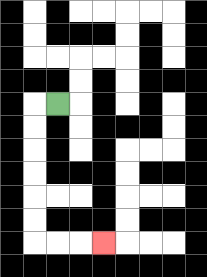{'start': '[2, 4]', 'end': '[4, 10]', 'path_directions': 'L,D,D,D,D,D,D,R,R,R', 'path_coordinates': '[[2, 4], [1, 4], [1, 5], [1, 6], [1, 7], [1, 8], [1, 9], [1, 10], [2, 10], [3, 10], [4, 10]]'}